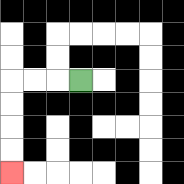{'start': '[3, 3]', 'end': '[0, 7]', 'path_directions': 'L,L,L,D,D,D,D', 'path_coordinates': '[[3, 3], [2, 3], [1, 3], [0, 3], [0, 4], [0, 5], [0, 6], [0, 7]]'}